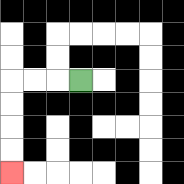{'start': '[3, 3]', 'end': '[0, 7]', 'path_directions': 'L,L,L,D,D,D,D', 'path_coordinates': '[[3, 3], [2, 3], [1, 3], [0, 3], [0, 4], [0, 5], [0, 6], [0, 7]]'}